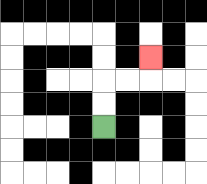{'start': '[4, 5]', 'end': '[6, 2]', 'path_directions': 'U,U,R,R,U', 'path_coordinates': '[[4, 5], [4, 4], [4, 3], [5, 3], [6, 3], [6, 2]]'}